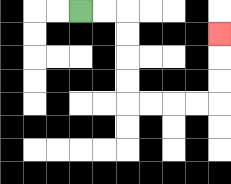{'start': '[3, 0]', 'end': '[9, 1]', 'path_directions': 'R,R,D,D,D,D,R,R,R,R,U,U,U', 'path_coordinates': '[[3, 0], [4, 0], [5, 0], [5, 1], [5, 2], [5, 3], [5, 4], [6, 4], [7, 4], [8, 4], [9, 4], [9, 3], [9, 2], [9, 1]]'}